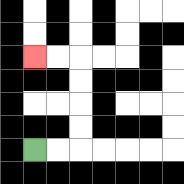{'start': '[1, 6]', 'end': '[1, 2]', 'path_directions': 'R,R,U,U,U,U,L,L', 'path_coordinates': '[[1, 6], [2, 6], [3, 6], [3, 5], [3, 4], [3, 3], [3, 2], [2, 2], [1, 2]]'}